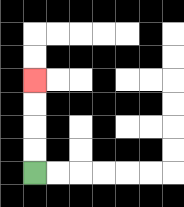{'start': '[1, 7]', 'end': '[1, 3]', 'path_directions': 'U,U,U,U', 'path_coordinates': '[[1, 7], [1, 6], [1, 5], [1, 4], [1, 3]]'}